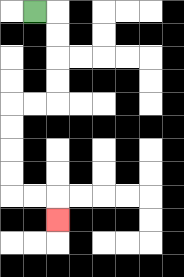{'start': '[1, 0]', 'end': '[2, 9]', 'path_directions': 'R,D,D,D,D,L,L,D,D,D,D,R,R,D', 'path_coordinates': '[[1, 0], [2, 0], [2, 1], [2, 2], [2, 3], [2, 4], [1, 4], [0, 4], [0, 5], [0, 6], [0, 7], [0, 8], [1, 8], [2, 8], [2, 9]]'}